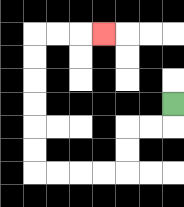{'start': '[7, 4]', 'end': '[4, 1]', 'path_directions': 'D,L,L,D,D,L,L,L,L,U,U,U,U,U,U,R,R,R', 'path_coordinates': '[[7, 4], [7, 5], [6, 5], [5, 5], [5, 6], [5, 7], [4, 7], [3, 7], [2, 7], [1, 7], [1, 6], [1, 5], [1, 4], [1, 3], [1, 2], [1, 1], [2, 1], [3, 1], [4, 1]]'}